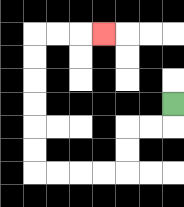{'start': '[7, 4]', 'end': '[4, 1]', 'path_directions': 'D,L,L,D,D,L,L,L,L,U,U,U,U,U,U,R,R,R', 'path_coordinates': '[[7, 4], [7, 5], [6, 5], [5, 5], [5, 6], [5, 7], [4, 7], [3, 7], [2, 7], [1, 7], [1, 6], [1, 5], [1, 4], [1, 3], [1, 2], [1, 1], [2, 1], [3, 1], [4, 1]]'}